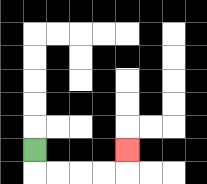{'start': '[1, 6]', 'end': '[5, 6]', 'path_directions': 'D,R,R,R,R,U', 'path_coordinates': '[[1, 6], [1, 7], [2, 7], [3, 7], [4, 7], [5, 7], [5, 6]]'}